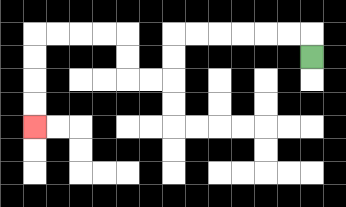{'start': '[13, 2]', 'end': '[1, 5]', 'path_directions': 'U,L,L,L,L,L,L,D,D,L,L,U,U,L,L,L,L,D,D,D,D', 'path_coordinates': '[[13, 2], [13, 1], [12, 1], [11, 1], [10, 1], [9, 1], [8, 1], [7, 1], [7, 2], [7, 3], [6, 3], [5, 3], [5, 2], [5, 1], [4, 1], [3, 1], [2, 1], [1, 1], [1, 2], [1, 3], [1, 4], [1, 5]]'}